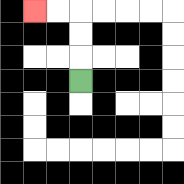{'start': '[3, 3]', 'end': '[1, 0]', 'path_directions': 'U,U,U,L,L', 'path_coordinates': '[[3, 3], [3, 2], [3, 1], [3, 0], [2, 0], [1, 0]]'}